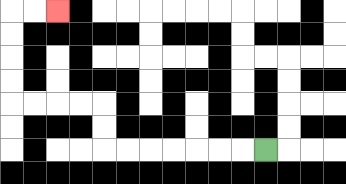{'start': '[11, 6]', 'end': '[2, 0]', 'path_directions': 'L,L,L,L,L,L,L,U,U,L,L,L,L,U,U,U,U,R,R', 'path_coordinates': '[[11, 6], [10, 6], [9, 6], [8, 6], [7, 6], [6, 6], [5, 6], [4, 6], [4, 5], [4, 4], [3, 4], [2, 4], [1, 4], [0, 4], [0, 3], [0, 2], [0, 1], [0, 0], [1, 0], [2, 0]]'}